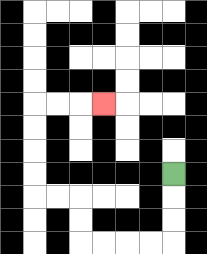{'start': '[7, 7]', 'end': '[4, 4]', 'path_directions': 'D,D,D,L,L,L,L,U,U,L,L,U,U,U,U,R,R,R', 'path_coordinates': '[[7, 7], [7, 8], [7, 9], [7, 10], [6, 10], [5, 10], [4, 10], [3, 10], [3, 9], [3, 8], [2, 8], [1, 8], [1, 7], [1, 6], [1, 5], [1, 4], [2, 4], [3, 4], [4, 4]]'}